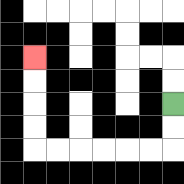{'start': '[7, 4]', 'end': '[1, 2]', 'path_directions': 'D,D,L,L,L,L,L,L,U,U,U,U', 'path_coordinates': '[[7, 4], [7, 5], [7, 6], [6, 6], [5, 6], [4, 6], [3, 6], [2, 6], [1, 6], [1, 5], [1, 4], [1, 3], [1, 2]]'}